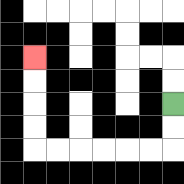{'start': '[7, 4]', 'end': '[1, 2]', 'path_directions': 'D,D,L,L,L,L,L,L,U,U,U,U', 'path_coordinates': '[[7, 4], [7, 5], [7, 6], [6, 6], [5, 6], [4, 6], [3, 6], [2, 6], [1, 6], [1, 5], [1, 4], [1, 3], [1, 2]]'}